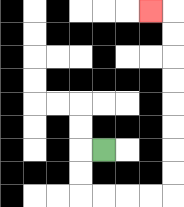{'start': '[4, 6]', 'end': '[6, 0]', 'path_directions': 'L,D,D,R,R,R,R,U,U,U,U,U,U,U,U,L', 'path_coordinates': '[[4, 6], [3, 6], [3, 7], [3, 8], [4, 8], [5, 8], [6, 8], [7, 8], [7, 7], [7, 6], [7, 5], [7, 4], [7, 3], [7, 2], [7, 1], [7, 0], [6, 0]]'}